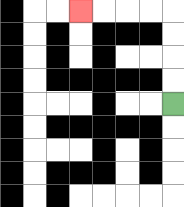{'start': '[7, 4]', 'end': '[3, 0]', 'path_directions': 'U,U,U,U,L,L,L,L', 'path_coordinates': '[[7, 4], [7, 3], [7, 2], [7, 1], [7, 0], [6, 0], [5, 0], [4, 0], [3, 0]]'}